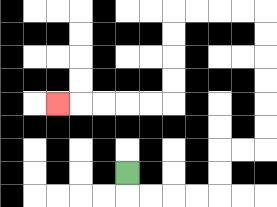{'start': '[5, 7]', 'end': '[2, 4]', 'path_directions': 'D,R,R,R,R,U,U,R,R,U,U,U,U,U,U,L,L,L,L,D,D,D,D,L,L,L,L,L', 'path_coordinates': '[[5, 7], [5, 8], [6, 8], [7, 8], [8, 8], [9, 8], [9, 7], [9, 6], [10, 6], [11, 6], [11, 5], [11, 4], [11, 3], [11, 2], [11, 1], [11, 0], [10, 0], [9, 0], [8, 0], [7, 0], [7, 1], [7, 2], [7, 3], [7, 4], [6, 4], [5, 4], [4, 4], [3, 4], [2, 4]]'}